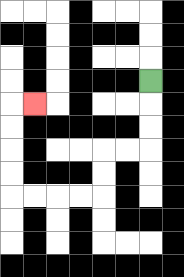{'start': '[6, 3]', 'end': '[1, 4]', 'path_directions': 'D,D,D,L,L,D,D,L,L,L,L,U,U,U,U,R', 'path_coordinates': '[[6, 3], [6, 4], [6, 5], [6, 6], [5, 6], [4, 6], [4, 7], [4, 8], [3, 8], [2, 8], [1, 8], [0, 8], [0, 7], [0, 6], [0, 5], [0, 4], [1, 4]]'}